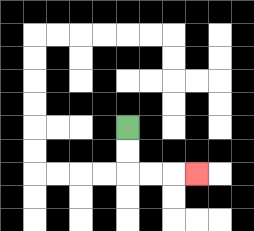{'start': '[5, 5]', 'end': '[8, 7]', 'path_directions': 'D,D,R,R,R', 'path_coordinates': '[[5, 5], [5, 6], [5, 7], [6, 7], [7, 7], [8, 7]]'}